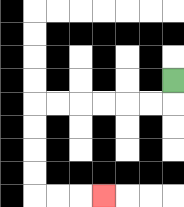{'start': '[7, 3]', 'end': '[4, 8]', 'path_directions': 'D,L,L,L,L,L,L,D,D,D,D,R,R,R', 'path_coordinates': '[[7, 3], [7, 4], [6, 4], [5, 4], [4, 4], [3, 4], [2, 4], [1, 4], [1, 5], [1, 6], [1, 7], [1, 8], [2, 8], [3, 8], [4, 8]]'}